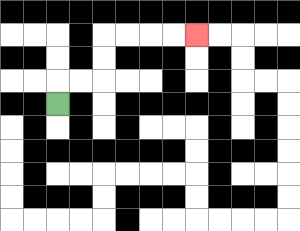{'start': '[2, 4]', 'end': '[8, 1]', 'path_directions': 'U,R,R,U,U,R,R,R,R', 'path_coordinates': '[[2, 4], [2, 3], [3, 3], [4, 3], [4, 2], [4, 1], [5, 1], [6, 1], [7, 1], [8, 1]]'}